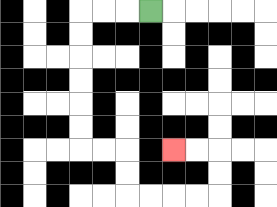{'start': '[6, 0]', 'end': '[7, 6]', 'path_directions': 'L,L,L,D,D,D,D,D,D,R,R,D,D,R,R,R,R,U,U,L,L', 'path_coordinates': '[[6, 0], [5, 0], [4, 0], [3, 0], [3, 1], [3, 2], [3, 3], [3, 4], [3, 5], [3, 6], [4, 6], [5, 6], [5, 7], [5, 8], [6, 8], [7, 8], [8, 8], [9, 8], [9, 7], [9, 6], [8, 6], [7, 6]]'}